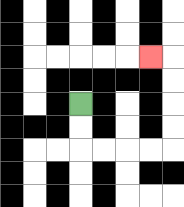{'start': '[3, 4]', 'end': '[6, 2]', 'path_directions': 'D,D,R,R,R,R,U,U,U,U,L', 'path_coordinates': '[[3, 4], [3, 5], [3, 6], [4, 6], [5, 6], [6, 6], [7, 6], [7, 5], [7, 4], [7, 3], [7, 2], [6, 2]]'}